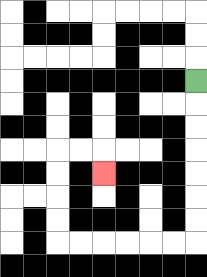{'start': '[8, 3]', 'end': '[4, 7]', 'path_directions': 'D,D,D,D,D,D,D,L,L,L,L,L,L,U,U,U,U,R,R,D', 'path_coordinates': '[[8, 3], [8, 4], [8, 5], [8, 6], [8, 7], [8, 8], [8, 9], [8, 10], [7, 10], [6, 10], [5, 10], [4, 10], [3, 10], [2, 10], [2, 9], [2, 8], [2, 7], [2, 6], [3, 6], [4, 6], [4, 7]]'}